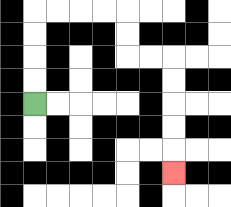{'start': '[1, 4]', 'end': '[7, 7]', 'path_directions': 'U,U,U,U,R,R,R,R,D,D,R,R,D,D,D,D,D', 'path_coordinates': '[[1, 4], [1, 3], [1, 2], [1, 1], [1, 0], [2, 0], [3, 0], [4, 0], [5, 0], [5, 1], [5, 2], [6, 2], [7, 2], [7, 3], [7, 4], [7, 5], [7, 6], [7, 7]]'}